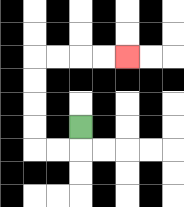{'start': '[3, 5]', 'end': '[5, 2]', 'path_directions': 'D,L,L,U,U,U,U,R,R,R,R', 'path_coordinates': '[[3, 5], [3, 6], [2, 6], [1, 6], [1, 5], [1, 4], [1, 3], [1, 2], [2, 2], [3, 2], [4, 2], [5, 2]]'}